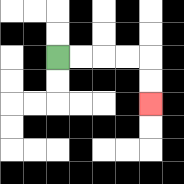{'start': '[2, 2]', 'end': '[6, 4]', 'path_directions': 'R,R,R,R,D,D', 'path_coordinates': '[[2, 2], [3, 2], [4, 2], [5, 2], [6, 2], [6, 3], [6, 4]]'}